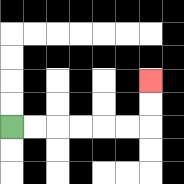{'start': '[0, 5]', 'end': '[6, 3]', 'path_directions': 'R,R,R,R,R,R,U,U', 'path_coordinates': '[[0, 5], [1, 5], [2, 5], [3, 5], [4, 5], [5, 5], [6, 5], [6, 4], [6, 3]]'}